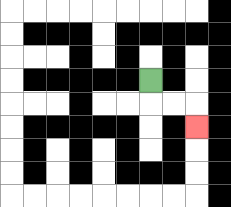{'start': '[6, 3]', 'end': '[8, 5]', 'path_directions': 'D,R,R,D', 'path_coordinates': '[[6, 3], [6, 4], [7, 4], [8, 4], [8, 5]]'}